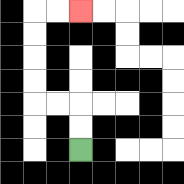{'start': '[3, 6]', 'end': '[3, 0]', 'path_directions': 'U,U,L,L,U,U,U,U,R,R', 'path_coordinates': '[[3, 6], [3, 5], [3, 4], [2, 4], [1, 4], [1, 3], [1, 2], [1, 1], [1, 0], [2, 0], [3, 0]]'}